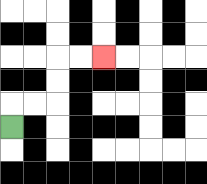{'start': '[0, 5]', 'end': '[4, 2]', 'path_directions': 'U,R,R,U,U,R,R', 'path_coordinates': '[[0, 5], [0, 4], [1, 4], [2, 4], [2, 3], [2, 2], [3, 2], [4, 2]]'}